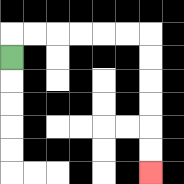{'start': '[0, 2]', 'end': '[6, 7]', 'path_directions': 'U,R,R,R,R,R,R,D,D,D,D,D,D', 'path_coordinates': '[[0, 2], [0, 1], [1, 1], [2, 1], [3, 1], [4, 1], [5, 1], [6, 1], [6, 2], [6, 3], [6, 4], [6, 5], [6, 6], [6, 7]]'}